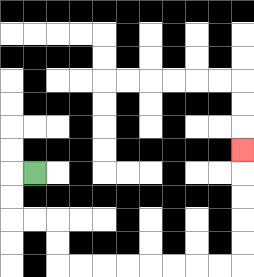{'start': '[1, 7]', 'end': '[10, 6]', 'path_directions': 'L,D,D,R,R,D,D,R,R,R,R,R,R,R,R,U,U,U,U,U', 'path_coordinates': '[[1, 7], [0, 7], [0, 8], [0, 9], [1, 9], [2, 9], [2, 10], [2, 11], [3, 11], [4, 11], [5, 11], [6, 11], [7, 11], [8, 11], [9, 11], [10, 11], [10, 10], [10, 9], [10, 8], [10, 7], [10, 6]]'}